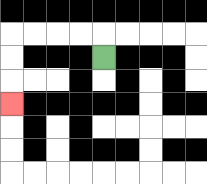{'start': '[4, 2]', 'end': '[0, 4]', 'path_directions': 'U,L,L,L,L,D,D,D', 'path_coordinates': '[[4, 2], [4, 1], [3, 1], [2, 1], [1, 1], [0, 1], [0, 2], [0, 3], [0, 4]]'}